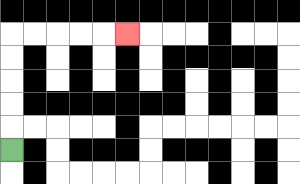{'start': '[0, 6]', 'end': '[5, 1]', 'path_directions': 'U,U,U,U,U,R,R,R,R,R', 'path_coordinates': '[[0, 6], [0, 5], [0, 4], [0, 3], [0, 2], [0, 1], [1, 1], [2, 1], [3, 1], [4, 1], [5, 1]]'}